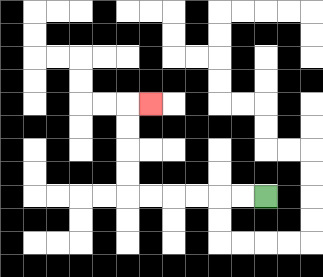{'start': '[11, 8]', 'end': '[6, 4]', 'path_directions': 'L,L,L,L,L,L,U,U,U,U,R', 'path_coordinates': '[[11, 8], [10, 8], [9, 8], [8, 8], [7, 8], [6, 8], [5, 8], [5, 7], [5, 6], [5, 5], [5, 4], [6, 4]]'}